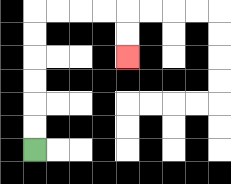{'start': '[1, 6]', 'end': '[5, 2]', 'path_directions': 'U,U,U,U,U,U,R,R,R,R,D,D', 'path_coordinates': '[[1, 6], [1, 5], [1, 4], [1, 3], [1, 2], [1, 1], [1, 0], [2, 0], [3, 0], [4, 0], [5, 0], [5, 1], [5, 2]]'}